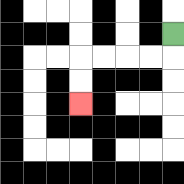{'start': '[7, 1]', 'end': '[3, 4]', 'path_directions': 'D,L,L,L,L,D,D', 'path_coordinates': '[[7, 1], [7, 2], [6, 2], [5, 2], [4, 2], [3, 2], [3, 3], [3, 4]]'}